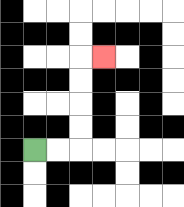{'start': '[1, 6]', 'end': '[4, 2]', 'path_directions': 'R,R,U,U,U,U,R', 'path_coordinates': '[[1, 6], [2, 6], [3, 6], [3, 5], [3, 4], [3, 3], [3, 2], [4, 2]]'}